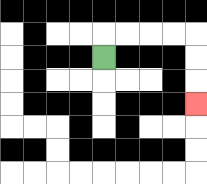{'start': '[4, 2]', 'end': '[8, 4]', 'path_directions': 'U,R,R,R,R,D,D,D', 'path_coordinates': '[[4, 2], [4, 1], [5, 1], [6, 1], [7, 1], [8, 1], [8, 2], [8, 3], [8, 4]]'}